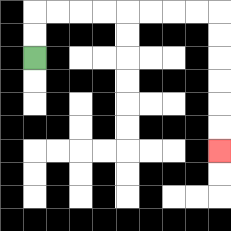{'start': '[1, 2]', 'end': '[9, 6]', 'path_directions': 'U,U,R,R,R,R,R,R,R,R,D,D,D,D,D,D', 'path_coordinates': '[[1, 2], [1, 1], [1, 0], [2, 0], [3, 0], [4, 0], [5, 0], [6, 0], [7, 0], [8, 0], [9, 0], [9, 1], [9, 2], [9, 3], [9, 4], [9, 5], [9, 6]]'}